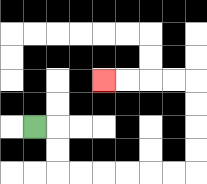{'start': '[1, 5]', 'end': '[4, 3]', 'path_directions': 'R,D,D,R,R,R,R,R,R,U,U,U,U,L,L,L,L', 'path_coordinates': '[[1, 5], [2, 5], [2, 6], [2, 7], [3, 7], [4, 7], [5, 7], [6, 7], [7, 7], [8, 7], [8, 6], [8, 5], [8, 4], [8, 3], [7, 3], [6, 3], [5, 3], [4, 3]]'}